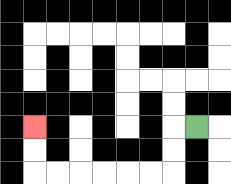{'start': '[8, 5]', 'end': '[1, 5]', 'path_directions': 'L,D,D,L,L,L,L,L,L,U,U', 'path_coordinates': '[[8, 5], [7, 5], [7, 6], [7, 7], [6, 7], [5, 7], [4, 7], [3, 7], [2, 7], [1, 7], [1, 6], [1, 5]]'}